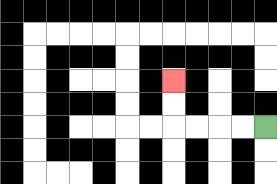{'start': '[11, 5]', 'end': '[7, 3]', 'path_directions': 'L,L,L,L,U,U', 'path_coordinates': '[[11, 5], [10, 5], [9, 5], [8, 5], [7, 5], [7, 4], [7, 3]]'}